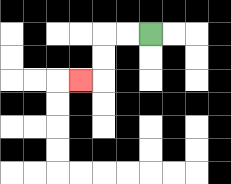{'start': '[6, 1]', 'end': '[3, 3]', 'path_directions': 'L,L,D,D,L', 'path_coordinates': '[[6, 1], [5, 1], [4, 1], [4, 2], [4, 3], [3, 3]]'}